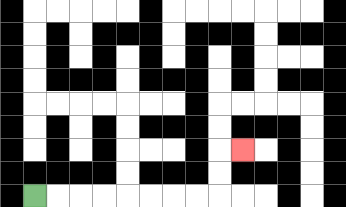{'start': '[1, 8]', 'end': '[10, 6]', 'path_directions': 'R,R,R,R,R,R,R,R,U,U,R', 'path_coordinates': '[[1, 8], [2, 8], [3, 8], [4, 8], [5, 8], [6, 8], [7, 8], [8, 8], [9, 8], [9, 7], [9, 6], [10, 6]]'}